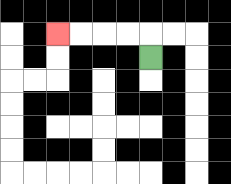{'start': '[6, 2]', 'end': '[2, 1]', 'path_directions': 'U,L,L,L,L', 'path_coordinates': '[[6, 2], [6, 1], [5, 1], [4, 1], [3, 1], [2, 1]]'}